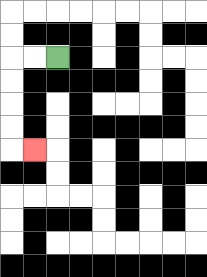{'start': '[2, 2]', 'end': '[1, 6]', 'path_directions': 'L,L,D,D,D,D,R', 'path_coordinates': '[[2, 2], [1, 2], [0, 2], [0, 3], [0, 4], [0, 5], [0, 6], [1, 6]]'}